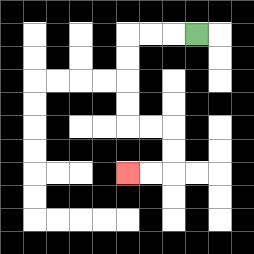{'start': '[8, 1]', 'end': '[5, 7]', 'path_directions': 'L,L,L,D,D,D,D,R,R,D,D,L,L', 'path_coordinates': '[[8, 1], [7, 1], [6, 1], [5, 1], [5, 2], [5, 3], [5, 4], [5, 5], [6, 5], [7, 5], [7, 6], [7, 7], [6, 7], [5, 7]]'}